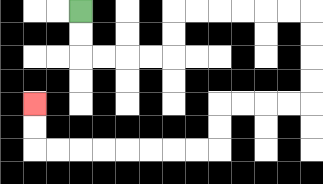{'start': '[3, 0]', 'end': '[1, 4]', 'path_directions': 'D,D,R,R,R,R,U,U,R,R,R,R,R,R,D,D,D,D,L,L,L,L,D,D,L,L,L,L,L,L,L,L,U,U', 'path_coordinates': '[[3, 0], [3, 1], [3, 2], [4, 2], [5, 2], [6, 2], [7, 2], [7, 1], [7, 0], [8, 0], [9, 0], [10, 0], [11, 0], [12, 0], [13, 0], [13, 1], [13, 2], [13, 3], [13, 4], [12, 4], [11, 4], [10, 4], [9, 4], [9, 5], [9, 6], [8, 6], [7, 6], [6, 6], [5, 6], [4, 6], [3, 6], [2, 6], [1, 6], [1, 5], [1, 4]]'}